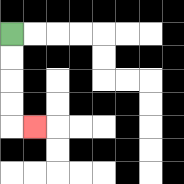{'start': '[0, 1]', 'end': '[1, 5]', 'path_directions': 'D,D,D,D,R', 'path_coordinates': '[[0, 1], [0, 2], [0, 3], [0, 4], [0, 5], [1, 5]]'}